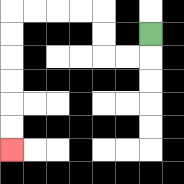{'start': '[6, 1]', 'end': '[0, 6]', 'path_directions': 'D,L,L,U,U,L,L,L,L,D,D,D,D,D,D', 'path_coordinates': '[[6, 1], [6, 2], [5, 2], [4, 2], [4, 1], [4, 0], [3, 0], [2, 0], [1, 0], [0, 0], [0, 1], [0, 2], [0, 3], [0, 4], [0, 5], [0, 6]]'}